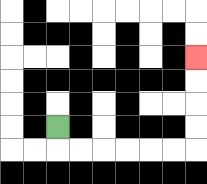{'start': '[2, 5]', 'end': '[8, 2]', 'path_directions': 'D,R,R,R,R,R,R,U,U,U,U', 'path_coordinates': '[[2, 5], [2, 6], [3, 6], [4, 6], [5, 6], [6, 6], [7, 6], [8, 6], [8, 5], [8, 4], [8, 3], [8, 2]]'}